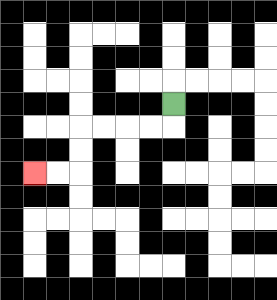{'start': '[7, 4]', 'end': '[1, 7]', 'path_directions': 'D,L,L,L,L,D,D,L,L', 'path_coordinates': '[[7, 4], [7, 5], [6, 5], [5, 5], [4, 5], [3, 5], [3, 6], [3, 7], [2, 7], [1, 7]]'}